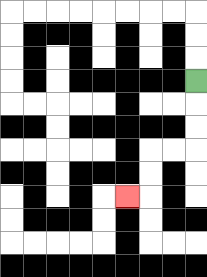{'start': '[8, 3]', 'end': '[5, 8]', 'path_directions': 'D,D,D,L,L,D,D,L', 'path_coordinates': '[[8, 3], [8, 4], [8, 5], [8, 6], [7, 6], [6, 6], [6, 7], [6, 8], [5, 8]]'}